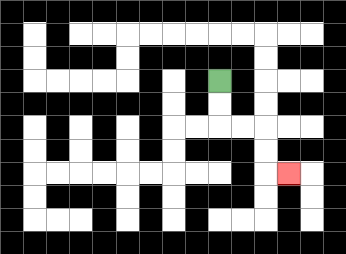{'start': '[9, 3]', 'end': '[12, 7]', 'path_directions': 'D,D,R,R,D,D,R', 'path_coordinates': '[[9, 3], [9, 4], [9, 5], [10, 5], [11, 5], [11, 6], [11, 7], [12, 7]]'}